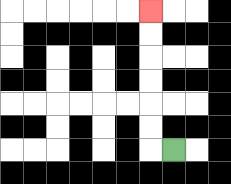{'start': '[7, 6]', 'end': '[6, 0]', 'path_directions': 'L,U,U,U,U,U,U', 'path_coordinates': '[[7, 6], [6, 6], [6, 5], [6, 4], [6, 3], [6, 2], [6, 1], [6, 0]]'}